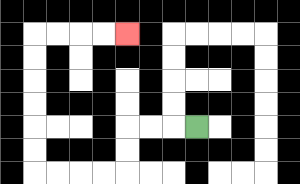{'start': '[8, 5]', 'end': '[5, 1]', 'path_directions': 'L,L,L,D,D,L,L,L,L,U,U,U,U,U,U,R,R,R,R', 'path_coordinates': '[[8, 5], [7, 5], [6, 5], [5, 5], [5, 6], [5, 7], [4, 7], [3, 7], [2, 7], [1, 7], [1, 6], [1, 5], [1, 4], [1, 3], [1, 2], [1, 1], [2, 1], [3, 1], [4, 1], [5, 1]]'}